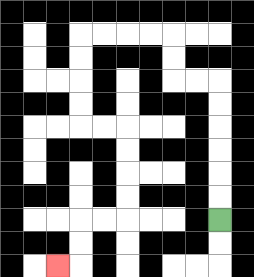{'start': '[9, 9]', 'end': '[2, 11]', 'path_directions': 'U,U,U,U,U,U,L,L,U,U,L,L,L,L,D,D,D,D,R,R,D,D,D,D,L,L,D,D,L', 'path_coordinates': '[[9, 9], [9, 8], [9, 7], [9, 6], [9, 5], [9, 4], [9, 3], [8, 3], [7, 3], [7, 2], [7, 1], [6, 1], [5, 1], [4, 1], [3, 1], [3, 2], [3, 3], [3, 4], [3, 5], [4, 5], [5, 5], [5, 6], [5, 7], [5, 8], [5, 9], [4, 9], [3, 9], [3, 10], [3, 11], [2, 11]]'}